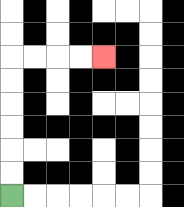{'start': '[0, 8]', 'end': '[4, 2]', 'path_directions': 'U,U,U,U,U,U,R,R,R,R', 'path_coordinates': '[[0, 8], [0, 7], [0, 6], [0, 5], [0, 4], [0, 3], [0, 2], [1, 2], [2, 2], [3, 2], [4, 2]]'}